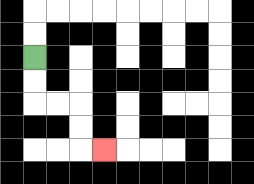{'start': '[1, 2]', 'end': '[4, 6]', 'path_directions': 'D,D,R,R,D,D,R', 'path_coordinates': '[[1, 2], [1, 3], [1, 4], [2, 4], [3, 4], [3, 5], [3, 6], [4, 6]]'}